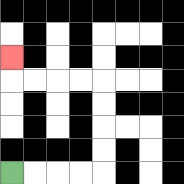{'start': '[0, 7]', 'end': '[0, 2]', 'path_directions': 'R,R,R,R,U,U,U,U,L,L,L,L,U', 'path_coordinates': '[[0, 7], [1, 7], [2, 7], [3, 7], [4, 7], [4, 6], [4, 5], [4, 4], [4, 3], [3, 3], [2, 3], [1, 3], [0, 3], [0, 2]]'}